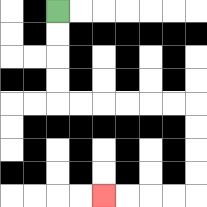{'start': '[2, 0]', 'end': '[4, 8]', 'path_directions': 'D,D,D,D,R,R,R,R,R,R,D,D,D,D,L,L,L,L', 'path_coordinates': '[[2, 0], [2, 1], [2, 2], [2, 3], [2, 4], [3, 4], [4, 4], [5, 4], [6, 4], [7, 4], [8, 4], [8, 5], [8, 6], [8, 7], [8, 8], [7, 8], [6, 8], [5, 8], [4, 8]]'}